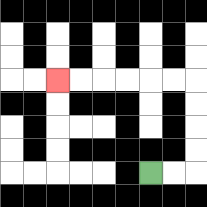{'start': '[6, 7]', 'end': '[2, 3]', 'path_directions': 'R,R,U,U,U,U,L,L,L,L,L,L', 'path_coordinates': '[[6, 7], [7, 7], [8, 7], [8, 6], [8, 5], [8, 4], [8, 3], [7, 3], [6, 3], [5, 3], [4, 3], [3, 3], [2, 3]]'}